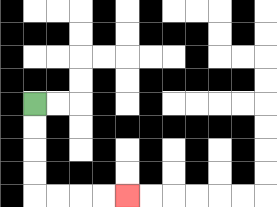{'start': '[1, 4]', 'end': '[5, 8]', 'path_directions': 'D,D,D,D,R,R,R,R', 'path_coordinates': '[[1, 4], [1, 5], [1, 6], [1, 7], [1, 8], [2, 8], [3, 8], [4, 8], [5, 8]]'}